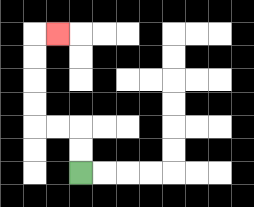{'start': '[3, 7]', 'end': '[2, 1]', 'path_directions': 'U,U,L,L,U,U,U,U,R', 'path_coordinates': '[[3, 7], [3, 6], [3, 5], [2, 5], [1, 5], [1, 4], [1, 3], [1, 2], [1, 1], [2, 1]]'}